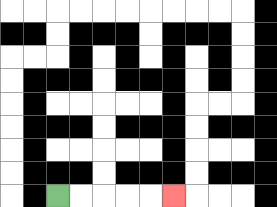{'start': '[2, 8]', 'end': '[7, 8]', 'path_directions': 'R,R,R,R,R', 'path_coordinates': '[[2, 8], [3, 8], [4, 8], [5, 8], [6, 8], [7, 8]]'}